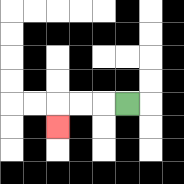{'start': '[5, 4]', 'end': '[2, 5]', 'path_directions': 'L,L,L,D', 'path_coordinates': '[[5, 4], [4, 4], [3, 4], [2, 4], [2, 5]]'}